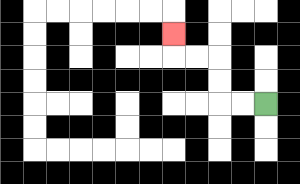{'start': '[11, 4]', 'end': '[7, 1]', 'path_directions': 'L,L,U,U,L,L,U', 'path_coordinates': '[[11, 4], [10, 4], [9, 4], [9, 3], [9, 2], [8, 2], [7, 2], [7, 1]]'}